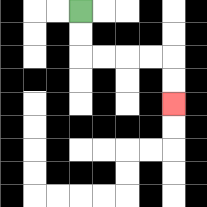{'start': '[3, 0]', 'end': '[7, 4]', 'path_directions': 'D,D,R,R,R,R,D,D', 'path_coordinates': '[[3, 0], [3, 1], [3, 2], [4, 2], [5, 2], [6, 2], [7, 2], [7, 3], [7, 4]]'}